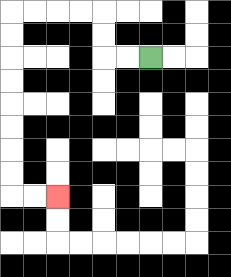{'start': '[6, 2]', 'end': '[2, 8]', 'path_directions': 'L,L,U,U,L,L,L,L,D,D,D,D,D,D,D,D,R,R', 'path_coordinates': '[[6, 2], [5, 2], [4, 2], [4, 1], [4, 0], [3, 0], [2, 0], [1, 0], [0, 0], [0, 1], [0, 2], [0, 3], [0, 4], [0, 5], [0, 6], [0, 7], [0, 8], [1, 8], [2, 8]]'}